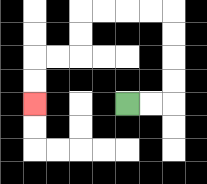{'start': '[5, 4]', 'end': '[1, 4]', 'path_directions': 'R,R,U,U,U,U,L,L,L,L,D,D,L,L,D,D', 'path_coordinates': '[[5, 4], [6, 4], [7, 4], [7, 3], [7, 2], [7, 1], [7, 0], [6, 0], [5, 0], [4, 0], [3, 0], [3, 1], [3, 2], [2, 2], [1, 2], [1, 3], [1, 4]]'}